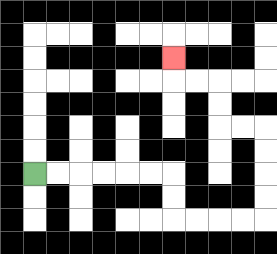{'start': '[1, 7]', 'end': '[7, 2]', 'path_directions': 'R,R,R,R,R,R,D,D,R,R,R,R,U,U,U,U,L,L,U,U,L,L,U', 'path_coordinates': '[[1, 7], [2, 7], [3, 7], [4, 7], [5, 7], [6, 7], [7, 7], [7, 8], [7, 9], [8, 9], [9, 9], [10, 9], [11, 9], [11, 8], [11, 7], [11, 6], [11, 5], [10, 5], [9, 5], [9, 4], [9, 3], [8, 3], [7, 3], [7, 2]]'}